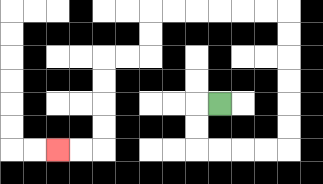{'start': '[9, 4]', 'end': '[2, 6]', 'path_directions': 'L,D,D,R,R,R,R,U,U,U,U,U,U,L,L,L,L,L,L,D,D,L,L,D,D,D,D,L,L', 'path_coordinates': '[[9, 4], [8, 4], [8, 5], [8, 6], [9, 6], [10, 6], [11, 6], [12, 6], [12, 5], [12, 4], [12, 3], [12, 2], [12, 1], [12, 0], [11, 0], [10, 0], [9, 0], [8, 0], [7, 0], [6, 0], [6, 1], [6, 2], [5, 2], [4, 2], [4, 3], [4, 4], [4, 5], [4, 6], [3, 6], [2, 6]]'}